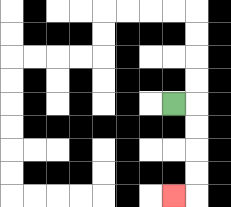{'start': '[7, 4]', 'end': '[7, 8]', 'path_directions': 'R,D,D,D,D,L', 'path_coordinates': '[[7, 4], [8, 4], [8, 5], [8, 6], [8, 7], [8, 8], [7, 8]]'}